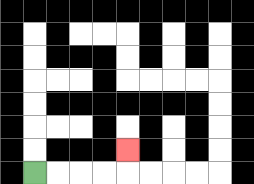{'start': '[1, 7]', 'end': '[5, 6]', 'path_directions': 'R,R,R,R,U', 'path_coordinates': '[[1, 7], [2, 7], [3, 7], [4, 7], [5, 7], [5, 6]]'}